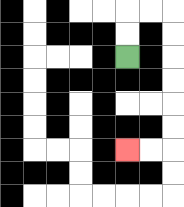{'start': '[5, 2]', 'end': '[5, 6]', 'path_directions': 'U,U,R,R,D,D,D,D,D,D,L,L', 'path_coordinates': '[[5, 2], [5, 1], [5, 0], [6, 0], [7, 0], [7, 1], [7, 2], [7, 3], [7, 4], [7, 5], [7, 6], [6, 6], [5, 6]]'}